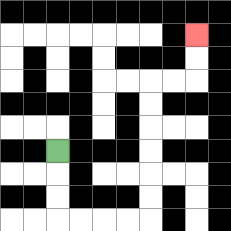{'start': '[2, 6]', 'end': '[8, 1]', 'path_directions': 'D,D,D,R,R,R,R,U,U,U,U,U,U,R,R,U,U', 'path_coordinates': '[[2, 6], [2, 7], [2, 8], [2, 9], [3, 9], [4, 9], [5, 9], [6, 9], [6, 8], [6, 7], [6, 6], [6, 5], [6, 4], [6, 3], [7, 3], [8, 3], [8, 2], [8, 1]]'}